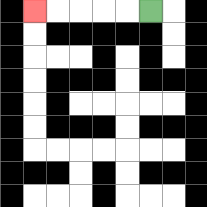{'start': '[6, 0]', 'end': '[1, 0]', 'path_directions': 'L,L,L,L,L', 'path_coordinates': '[[6, 0], [5, 0], [4, 0], [3, 0], [2, 0], [1, 0]]'}